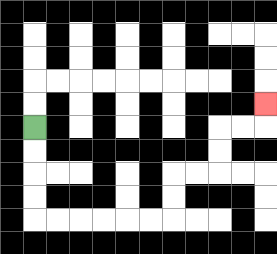{'start': '[1, 5]', 'end': '[11, 4]', 'path_directions': 'D,D,D,D,R,R,R,R,R,R,U,U,R,R,U,U,R,R,U', 'path_coordinates': '[[1, 5], [1, 6], [1, 7], [1, 8], [1, 9], [2, 9], [3, 9], [4, 9], [5, 9], [6, 9], [7, 9], [7, 8], [7, 7], [8, 7], [9, 7], [9, 6], [9, 5], [10, 5], [11, 5], [11, 4]]'}